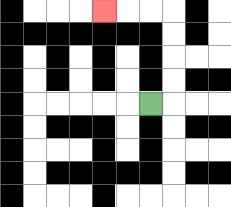{'start': '[6, 4]', 'end': '[4, 0]', 'path_directions': 'R,U,U,U,U,L,L,L', 'path_coordinates': '[[6, 4], [7, 4], [7, 3], [7, 2], [7, 1], [7, 0], [6, 0], [5, 0], [4, 0]]'}